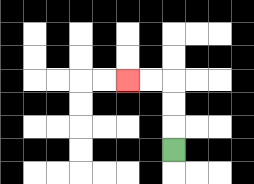{'start': '[7, 6]', 'end': '[5, 3]', 'path_directions': 'U,U,U,L,L', 'path_coordinates': '[[7, 6], [7, 5], [7, 4], [7, 3], [6, 3], [5, 3]]'}